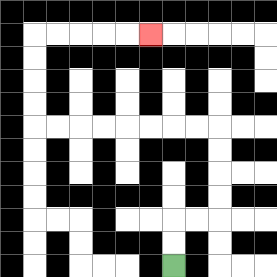{'start': '[7, 11]', 'end': '[6, 1]', 'path_directions': 'U,U,R,R,U,U,U,U,L,L,L,L,L,L,L,L,U,U,U,U,R,R,R,R,R', 'path_coordinates': '[[7, 11], [7, 10], [7, 9], [8, 9], [9, 9], [9, 8], [9, 7], [9, 6], [9, 5], [8, 5], [7, 5], [6, 5], [5, 5], [4, 5], [3, 5], [2, 5], [1, 5], [1, 4], [1, 3], [1, 2], [1, 1], [2, 1], [3, 1], [4, 1], [5, 1], [6, 1]]'}